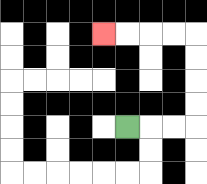{'start': '[5, 5]', 'end': '[4, 1]', 'path_directions': 'R,R,R,U,U,U,U,L,L,L,L', 'path_coordinates': '[[5, 5], [6, 5], [7, 5], [8, 5], [8, 4], [8, 3], [8, 2], [8, 1], [7, 1], [6, 1], [5, 1], [4, 1]]'}